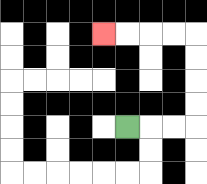{'start': '[5, 5]', 'end': '[4, 1]', 'path_directions': 'R,R,R,U,U,U,U,L,L,L,L', 'path_coordinates': '[[5, 5], [6, 5], [7, 5], [8, 5], [8, 4], [8, 3], [8, 2], [8, 1], [7, 1], [6, 1], [5, 1], [4, 1]]'}